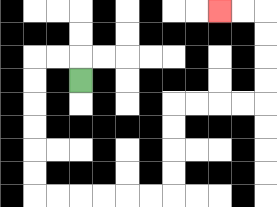{'start': '[3, 3]', 'end': '[9, 0]', 'path_directions': 'U,L,L,D,D,D,D,D,D,R,R,R,R,R,R,U,U,U,U,R,R,R,R,U,U,U,U,L,L', 'path_coordinates': '[[3, 3], [3, 2], [2, 2], [1, 2], [1, 3], [1, 4], [1, 5], [1, 6], [1, 7], [1, 8], [2, 8], [3, 8], [4, 8], [5, 8], [6, 8], [7, 8], [7, 7], [7, 6], [7, 5], [7, 4], [8, 4], [9, 4], [10, 4], [11, 4], [11, 3], [11, 2], [11, 1], [11, 0], [10, 0], [9, 0]]'}